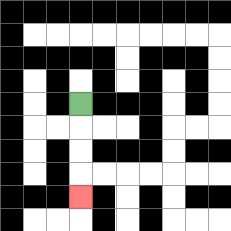{'start': '[3, 4]', 'end': '[3, 8]', 'path_directions': 'D,D,D,D', 'path_coordinates': '[[3, 4], [3, 5], [3, 6], [3, 7], [3, 8]]'}